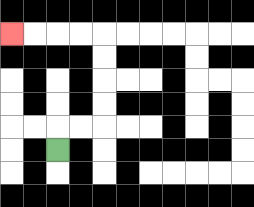{'start': '[2, 6]', 'end': '[0, 1]', 'path_directions': 'U,R,R,U,U,U,U,L,L,L,L', 'path_coordinates': '[[2, 6], [2, 5], [3, 5], [4, 5], [4, 4], [4, 3], [4, 2], [4, 1], [3, 1], [2, 1], [1, 1], [0, 1]]'}